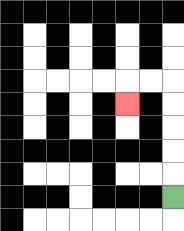{'start': '[7, 8]', 'end': '[5, 4]', 'path_directions': 'U,U,U,U,U,L,L,D', 'path_coordinates': '[[7, 8], [7, 7], [7, 6], [7, 5], [7, 4], [7, 3], [6, 3], [5, 3], [5, 4]]'}